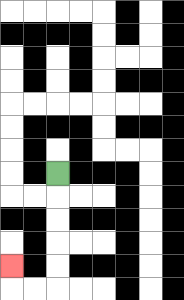{'start': '[2, 7]', 'end': '[0, 11]', 'path_directions': 'D,D,D,D,D,L,L,U', 'path_coordinates': '[[2, 7], [2, 8], [2, 9], [2, 10], [2, 11], [2, 12], [1, 12], [0, 12], [0, 11]]'}